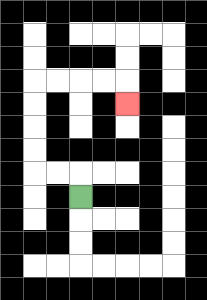{'start': '[3, 8]', 'end': '[5, 4]', 'path_directions': 'U,L,L,U,U,U,U,R,R,R,R,D', 'path_coordinates': '[[3, 8], [3, 7], [2, 7], [1, 7], [1, 6], [1, 5], [1, 4], [1, 3], [2, 3], [3, 3], [4, 3], [5, 3], [5, 4]]'}